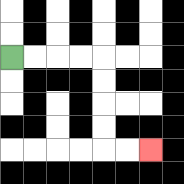{'start': '[0, 2]', 'end': '[6, 6]', 'path_directions': 'R,R,R,R,D,D,D,D,R,R', 'path_coordinates': '[[0, 2], [1, 2], [2, 2], [3, 2], [4, 2], [4, 3], [4, 4], [4, 5], [4, 6], [5, 6], [6, 6]]'}